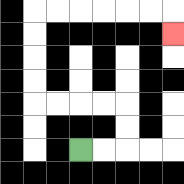{'start': '[3, 6]', 'end': '[7, 1]', 'path_directions': 'R,R,U,U,L,L,L,L,U,U,U,U,R,R,R,R,R,R,D', 'path_coordinates': '[[3, 6], [4, 6], [5, 6], [5, 5], [5, 4], [4, 4], [3, 4], [2, 4], [1, 4], [1, 3], [1, 2], [1, 1], [1, 0], [2, 0], [3, 0], [4, 0], [5, 0], [6, 0], [7, 0], [7, 1]]'}